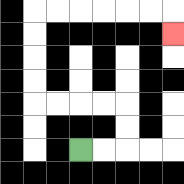{'start': '[3, 6]', 'end': '[7, 1]', 'path_directions': 'R,R,U,U,L,L,L,L,U,U,U,U,R,R,R,R,R,R,D', 'path_coordinates': '[[3, 6], [4, 6], [5, 6], [5, 5], [5, 4], [4, 4], [3, 4], [2, 4], [1, 4], [1, 3], [1, 2], [1, 1], [1, 0], [2, 0], [3, 0], [4, 0], [5, 0], [6, 0], [7, 0], [7, 1]]'}